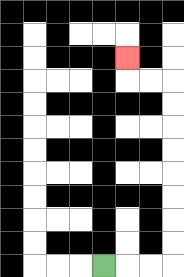{'start': '[4, 11]', 'end': '[5, 2]', 'path_directions': 'R,R,R,U,U,U,U,U,U,U,U,L,L,U', 'path_coordinates': '[[4, 11], [5, 11], [6, 11], [7, 11], [7, 10], [7, 9], [7, 8], [7, 7], [7, 6], [7, 5], [7, 4], [7, 3], [6, 3], [5, 3], [5, 2]]'}